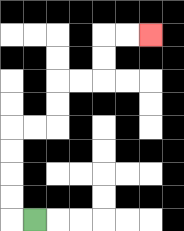{'start': '[1, 9]', 'end': '[6, 1]', 'path_directions': 'L,U,U,U,U,R,R,U,U,R,R,U,U,R,R', 'path_coordinates': '[[1, 9], [0, 9], [0, 8], [0, 7], [0, 6], [0, 5], [1, 5], [2, 5], [2, 4], [2, 3], [3, 3], [4, 3], [4, 2], [4, 1], [5, 1], [6, 1]]'}